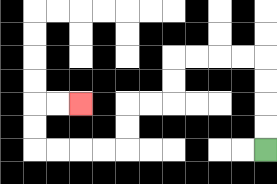{'start': '[11, 6]', 'end': '[3, 4]', 'path_directions': 'U,U,U,U,L,L,L,L,D,D,L,L,D,D,L,L,L,L,U,U,R,R', 'path_coordinates': '[[11, 6], [11, 5], [11, 4], [11, 3], [11, 2], [10, 2], [9, 2], [8, 2], [7, 2], [7, 3], [7, 4], [6, 4], [5, 4], [5, 5], [5, 6], [4, 6], [3, 6], [2, 6], [1, 6], [1, 5], [1, 4], [2, 4], [3, 4]]'}